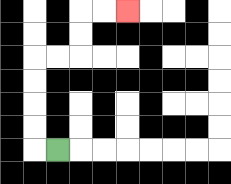{'start': '[2, 6]', 'end': '[5, 0]', 'path_directions': 'L,U,U,U,U,R,R,U,U,R,R', 'path_coordinates': '[[2, 6], [1, 6], [1, 5], [1, 4], [1, 3], [1, 2], [2, 2], [3, 2], [3, 1], [3, 0], [4, 0], [5, 0]]'}